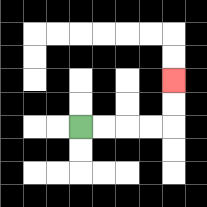{'start': '[3, 5]', 'end': '[7, 3]', 'path_directions': 'R,R,R,R,U,U', 'path_coordinates': '[[3, 5], [4, 5], [5, 5], [6, 5], [7, 5], [7, 4], [7, 3]]'}